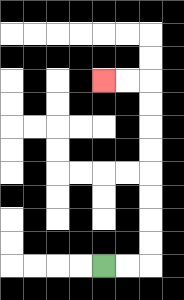{'start': '[4, 11]', 'end': '[4, 3]', 'path_directions': 'R,R,U,U,U,U,U,U,U,U,L,L', 'path_coordinates': '[[4, 11], [5, 11], [6, 11], [6, 10], [6, 9], [6, 8], [6, 7], [6, 6], [6, 5], [6, 4], [6, 3], [5, 3], [4, 3]]'}